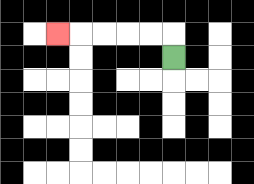{'start': '[7, 2]', 'end': '[2, 1]', 'path_directions': 'U,L,L,L,L,L', 'path_coordinates': '[[7, 2], [7, 1], [6, 1], [5, 1], [4, 1], [3, 1], [2, 1]]'}